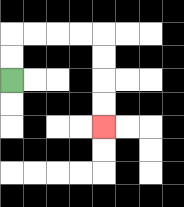{'start': '[0, 3]', 'end': '[4, 5]', 'path_directions': 'U,U,R,R,R,R,D,D,D,D', 'path_coordinates': '[[0, 3], [0, 2], [0, 1], [1, 1], [2, 1], [3, 1], [4, 1], [4, 2], [4, 3], [4, 4], [4, 5]]'}